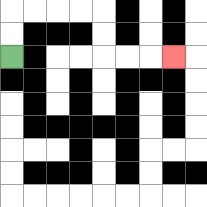{'start': '[0, 2]', 'end': '[7, 2]', 'path_directions': 'U,U,R,R,R,R,D,D,R,R,R', 'path_coordinates': '[[0, 2], [0, 1], [0, 0], [1, 0], [2, 0], [3, 0], [4, 0], [4, 1], [4, 2], [5, 2], [6, 2], [7, 2]]'}